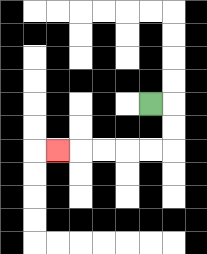{'start': '[6, 4]', 'end': '[2, 6]', 'path_directions': 'R,D,D,L,L,L,L,L', 'path_coordinates': '[[6, 4], [7, 4], [7, 5], [7, 6], [6, 6], [5, 6], [4, 6], [3, 6], [2, 6]]'}